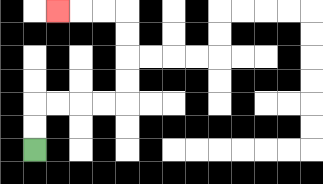{'start': '[1, 6]', 'end': '[2, 0]', 'path_directions': 'U,U,R,R,R,R,U,U,U,U,L,L,L', 'path_coordinates': '[[1, 6], [1, 5], [1, 4], [2, 4], [3, 4], [4, 4], [5, 4], [5, 3], [5, 2], [5, 1], [5, 0], [4, 0], [3, 0], [2, 0]]'}